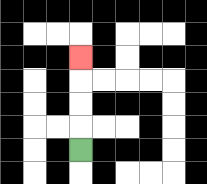{'start': '[3, 6]', 'end': '[3, 2]', 'path_directions': 'U,U,U,U', 'path_coordinates': '[[3, 6], [3, 5], [3, 4], [3, 3], [3, 2]]'}